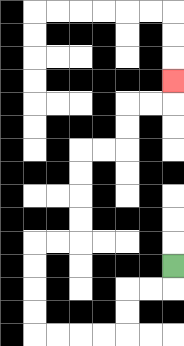{'start': '[7, 11]', 'end': '[7, 3]', 'path_directions': 'D,L,L,D,D,L,L,L,L,U,U,U,U,R,R,U,U,U,U,R,R,U,U,R,R,U', 'path_coordinates': '[[7, 11], [7, 12], [6, 12], [5, 12], [5, 13], [5, 14], [4, 14], [3, 14], [2, 14], [1, 14], [1, 13], [1, 12], [1, 11], [1, 10], [2, 10], [3, 10], [3, 9], [3, 8], [3, 7], [3, 6], [4, 6], [5, 6], [5, 5], [5, 4], [6, 4], [7, 4], [7, 3]]'}